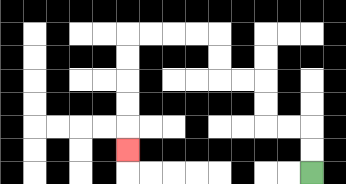{'start': '[13, 7]', 'end': '[5, 6]', 'path_directions': 'U,U,L,L,U,U,L,L,U,U,L,L,L,L,D,D,D,D,D', 'path_coordinates': '[[13, 7], [13, 6], [13, 5], [12, 5], [11, 5], [11, 4], [11, 3], [10, 3], [9, 3], [9, 2], [9, 1], [8, 1], [7, 1], [6, 1], [5, 1], [5, 2], [5, 3], [5, 4], [5, 5], [5, 6]]'}